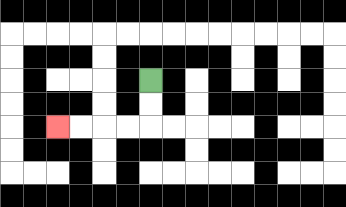{'start': '[6, 3]', 'end': '[2, 5]', 'path_directions': 'D,D,L,L,L,L', 'path_coordinates': '[[6, 3], [6, 4], [6, 5], [5, 5], [4, 5], [3, 5], [2, 5]]'}